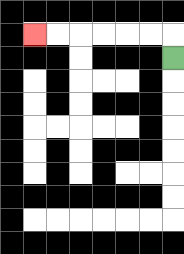{'start': '[7, 2]', 'end': '[1, 1]', 'path_directions': 'U,L,L,L,L,L,L', 'path_coordinates': '[[7, 2], [7, 1], [6, 1], [5, 1], [4, 1], [3, 1], [2, 1], [1, 1]]'}